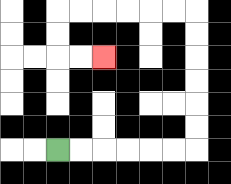{'start': '[2, 6]', 'end': '[4, 2]', 'path_directions': 'R,R,R,R,R,R,U,U,U,U,U,U,L,L,L,L,L,L,D,D,R,R', 'path_coordinates': '[[2, 6], [3, 6], [4, 6], [5, 6], [6, 6], [7, 6], [8, 6], [8, 5], [8, 4], [8, 3], [8, 2], [8, 1], [8, 0], [7, 0], [6, 0], [5, 0], [4, 0], [3, 0], [2, 0], [2, 1], [2, 2], [3, 2], [4, 2]]'}